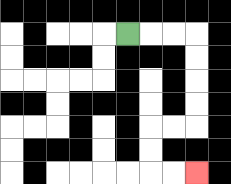{'start': '[5, 1]', 'end': '[8, 7]', 'path_directions': 'R,R,R,D,D,D,D,L,L,D,D,R,R', 'path_coordinates': '[[5, 1], [6, 1], [7, 1], [8, 1], [8, 2], [8, 3], [8, 4], [8, 5], [7, 5], [6, 5], [6, 6], [6, 7], [7, 7], [8, 7]]'}